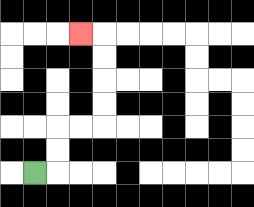{'start': '[1, 7]', 'end': '[3, 1]', 'path_directions': 'R,U,U,R,R,U,U,U,U,L', 'path_coordinates': '[[1, 7], [2, 7], [2, 6], [2, 5], [3, 5], [4, 5], [4, 4], [4, 3], [4, 2], [4, 1], [3, 1]]'}